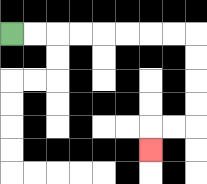{'start': '[0, 1]', 'end': '[6, 6]', 'path_directions': 'R,R,R,R,R,R,R,R,D,D,D,D,L,L,D', 'path_coordinates': '[[0, 1], [1, 1], [2, 1], [3, 1], [4, 1], [5, 1], [6, 1], [7, 1], [8, 1], [8, 2], [8, 3], [8, 4], [8, 5], [7, 5], [6, 5], [6, 6]]'}